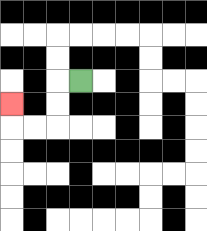{'start': '[3, 3]', 'end': '[0, 4]', 'path_directions': 'L,D,D,L,L,U', 'path_coordinates': '[[3, 3], [2, 3], [2, 4], [2, 5], [1, 5], [0, 5], [0, 4]]'}